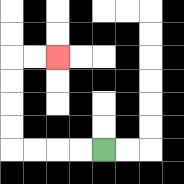{'start': '[4, 6]', 'end': '[2, 2]', 'path_directions': 'L,L,L,L,U,U,U,U,R,R', 'path_coordinates': '[[4, 6], [3, 6], [2, 6], [1, 6], [0, 6], [0, 5], [0, 4], [0, 3], [0, 2], [1, 2], [2, 2]]'}